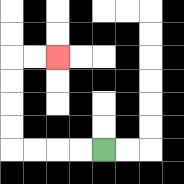{'start': '[4, 6]', 'end': '[2, 2]', 'path_directions': 'L,L,L,L,U,U,U,U,R,R', 'path_coordinates': '[[4, 6], [3, 6], [2, 6], [1, 6], [0, 6], [0, 5], [0, 4], [0, 3], [0, 2], [1, 2], [2, 2]]'}